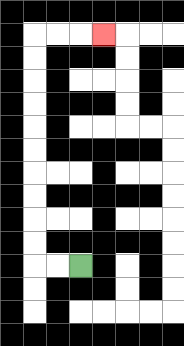{'start': '[3, 11]', 'end': '[4, 1]', 'path_directions': 'L,L,U,U,U,U,U,U,U,U,U,U,R,R,R', 'path_coordinates': '[[3, 11], [2, 11], [1, 11], [1, 10], [1, 9], [1, 8], [1, 7], [1, 6], [1, 5], [1, 4], [1, 3], [1, 2], [1, 1], [2, 1], [3, 1], [4, 1]]'}